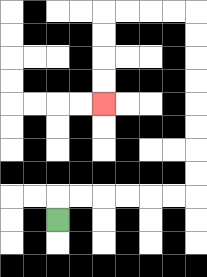{'start': '[2, 9]', 'end': '[4, 4]', 'path_directions': 'U,R,R,R,R,R,R,U,U,U,U,U,U,U,U,L,L,L,L,D,D,D,D', 'path_coordinates': '[[2, 9], [2, 8], [3, 8], [4, 8], [5, 8], [6, 8], [7, 8], [8, 8], [8, 7], [8, 6], [8, 5], [8, 4], [8, 3], [8, 2], [8, 1], [8, 0], [7, 0], [6, 0], [5, 0], [4, 0], [4, 1], [4, 2], [4, 3], [4, 4]]'}